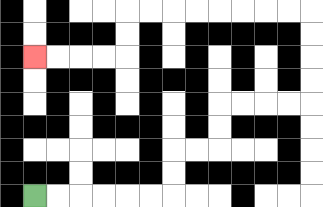{'start': '[1, 8]', 'end': '[1, 2]', 'path_directions': 'R,R,R,R,R,R,U,U,R,R,U,U,R,R,R,R,U,U,U,U,L,L,L,L,L,L,L,L,D,D,L,L,L,L', 'path_coordinates': '[[1, 8], [2, 8], [3, 8], [4, 8], [5, 8], [6, 8], [7, 8], [7, 7], [7, 6], [8, 6], [9, 6], [9, 5], [9, 4], [10, 4], [11, 4], [12, 4], [13, 4], [13, 3], [13, 2], [13, 1], [13, 0], [12, 0], [11, 0], [10, 0], [9, 0], [8, 0], [7, 0], [6, 0], [5, 0], [5, 1], [5, 2], [4, 2], [3, 2], [2, 2], [1, 2]]'}